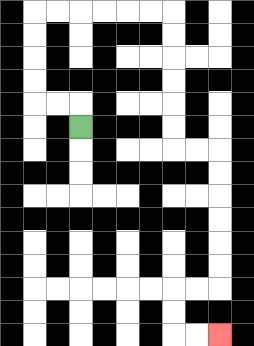{'start': '[3, 5]', 'end': '[9, 14]', 'path_directions': 'U,L,L,U,U,U,U,R,R,R,R,R,R,D,D,D,D,D,D,R,R,D,D,D,D,D,D,L,L,D,D,R,R', 'path_coordinates': '[[3, 5], [3, 4], [2, 4], [1, 4], [1, 3], [1, 2], [1, 1], [1, 0], [2, 0], [3, 0], [4, 0], [5, 0], [6, 0], [7, 0], [7, 1], [7, 2], [7, 3], [7, 4], [7, 5], [7, 6], [8, 6], [9, 6], [9, 7], [9, 8], [9, 9], [9, 10], [9, 11], [9, 12], [8, 12], [7, 12], [7, 13], [7, 14], [8, 14], [9, 14]]'}